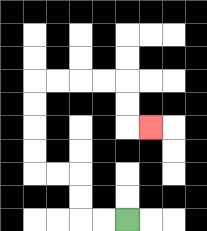{'start': '[5, 9]', 'end': '[6, 5]', 'path_directions': 'L,L,U,U,L,L,U,U,U,U,R,R,R,R,D,D,R', 'path_coordinates': '[[5, 9], [4, 9], [3, 9], [3, 8], [3, 7], [2, 7], [1, 7], [1, 6], [1, 5], [1, 4], [1, 3], [2, 3], [3, 3], [4, 3], [5, 3], [5, 4], [5, 5], [6, 5]]'}